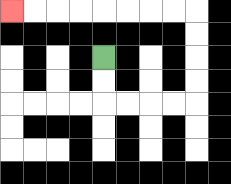{'start': '[4, 2]', 'end': '[0, 0]', 'path_directions': 'D,D,R,R,R,R,U,U,U,U,L,L,L,L,L,L,L,L', 'path_coordinates': '[[4, 2], [4, 3], [4, 4], [5, 4], [6, 4], [7, 4], [8, 4], [8, 3], [8, 2], [8, 1], [8, 0], [7, 0], [6, 0], [5, 0], [4, 0], [3, 0], [2, 0], [1, 0], [0, 0]]'}